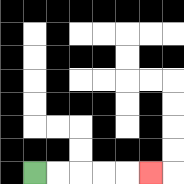{'start': '[1, 7]', 'end': '[6, 7]', 'path_directions': 'R,R,R,R,R', 'path_coordinates': '[[1, 7], [2, 7], [3, 7], [4, 7], [5, 7], [6, 7]]'}